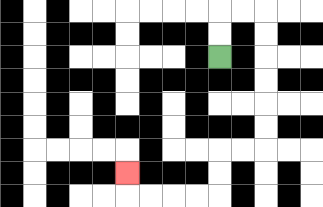{'start': '[9, 2]', 'end': '[5, 7]', 'path_directions': 'U,U,R,R,D,D,D,D,D,D,L,L,D,D,L,L,L,L,U', 'path_coordinates': '[[9, 2], [9, 1], [9, 0], [10, 0], [11, 0], [11, 1], [11, 2], [11, 3], [11, 4], [11, 5], [11, 6], [10, 6], [9, 6], [9, 7], [9, 8], [8, 8], [7, 8], [6, 8], [5, 8], [5, 7]]'}